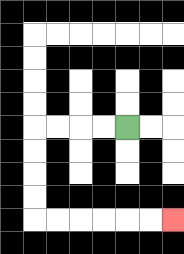{'start': '[5, 5]', 'end': '[7, 9]', 'path_directions': 'L,L,L,L,D,D,D,D,R,R,R,R,R,R', 'path_coordinates': '[[5, 5], [4, 5], [3, 5], [2, 5], [1, 5], [1, 6], [1, 7], [1, 8], [1, 9], [2, 9], [3, 9], [4, 9], [5, 9], [6, 9], [7, 9]]'}